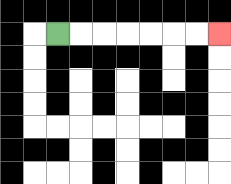{'start': '[2, 1]', 'end': '[9, 1]', 'path_directions': 'R,R,R,R,R,R,R', 'path_coordinates': '[[2, 1], [3, 1], [4, 1], [5, 1], [6, 1], [7, 1], [8, 1], [9, 1]]'}